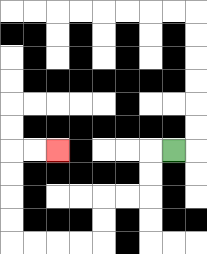{'start': '[7, 6]', 'end': '[2, 6]', 'path_directions': 'L,D,D,L,L,D,D,L,L,L,L,U,U,U,U,R,R', 'path_coordinates': '[[7, 6], [6, 6], [6, 7], [6, 8], [5, 8], [4, 8], [4, 9], [4, 10], [3, 10], [2, 10], [1, 10], [0, 10], [0, 9], [0, 8], [0, 7], [0, 6], [1, 6], [2, 6]]'}